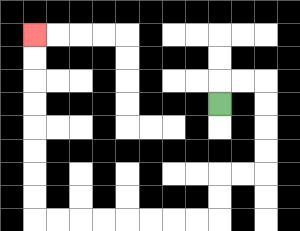{'start': '[9, 4]', 'end': '[1, 1]', 'path_directions': 'U,R,R,D,D,D,D,L,L,D,D,L,L,L,L,L,L,L,L,U,U,U,U,U,U,U,U', 'path_coordinates': '[[9, 4], [9, 3], [10, 3], [11, 3], [11, 4], [11, 5], [11, 6], [11, 7], [10, 7], [9, 7], [9, 8], [9, 9], [8, 9], [7, 9], [6, 9], [5, 9], [4, 9], [3, 9], [2, 9], [1, 9], [1, 8], [1, 7], [1, 6], [1, 5], [1, 4], [1, 3], [1, 2], [1, 1]]'}